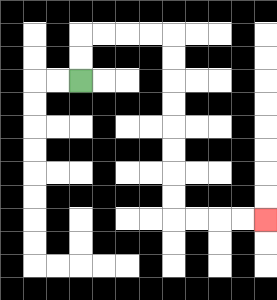{'start': '[3, 3]', 'end': '[11, 9]', 'path_directions': 'U,U,R,R,R,R,D,D,D,D,D,D,D,D,R,R,R,R', 'path_coordinates': '[[3, 3], [3, 2], [3, 1], [4, 1], [5, 1], [6, 1], [7, 1], [7, 2], [7, 3], [7, 4], [7, 5], [7, 6], [7, 7], [7, 8], [7, 9], [8, 9], [9, 9], [10, 9], [11, 9]]'}